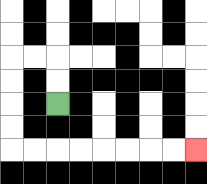{'start': '[2, 4]', 'end': '[8, 6]', 'path_directions': 'U,U,L,L,D,D,D,D,R,R,R,R,R,R,R,R', 'path_coordinates': '[[2, 4], [2, 3], [2, 2], [1, 2], [0, 2], [0, 3], [0, 4], [0, 5], [0, 6], [1, 6], [2, 6], [3, 6], [4, 6], [5, 6], [6, 6], [7, 6], [8, 6]]'}